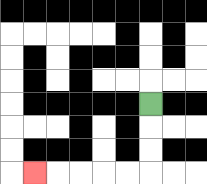{'start': '[6, 4]', 'end': '[1, 7]', 'path_directions': 'D,D,D,L,L,L,L,L', 'path_coordinates': '[[6, 4], [6, 5], [6, 6], [6, 7], [5, 7], [4, 7], [3, 7], [2, 7], [1, 7]]'}